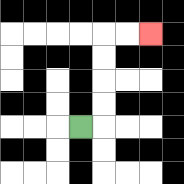{'start': '[3, 5]', 'end': '[6, 1]', 'path_directions': 'R,U,U,U,U,R,R', 'path_coordinates': '[[3, 5], [4, 5], [4, 4], [4, 3], [4, 2], [4, 1], [5, 1], [6, 1]]'}